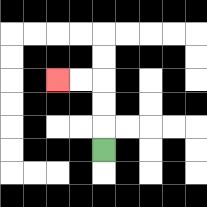{'start': '[4, 6]', 'end': '[2, 3]', 'path_directions': 'U,U,U,L,L', 'path_coordinates': '[[4, 6], [4, 5], [4, 4], [4, 3], [3, 3], [2, 3]]'}